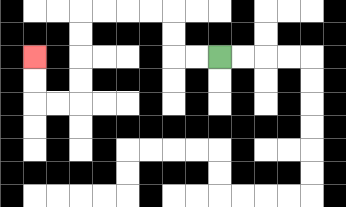{'start': '[9, 2]', 'end': '[1, 2]', 'path_directions': 'L,L,U,U,L,L,L,L,D,D,D,D,L,L,U,U', 'path_coordinates': '[[9, 2], [8, 2], [7, 2], [7, 1], [7, 0], [6, 0], [5, 0], [4, 0], [3, 0], [3, 1], [3, 2], [3, 3], [3, 4], [2, 4], [1, 4], [1, 3], [1, 2]]'}